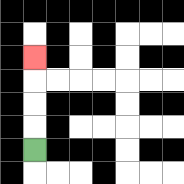{'start': '[1, 6]', 'end': '[1, 2]', 'path_directions': 'U,U,U,U', 'path_coordinates': '[[1, 6], [1, 5], [1, 4], [1, 3], [1, 2]]'}